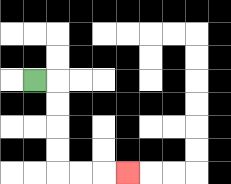{'start': '[1, 3]', 'end': '[5, 7]', 'path_directions': 'R,D,D,D,D,R,R,R', 'path_coordinates': '[[1, 3], [2, 3], [2, 4], [2, 5], [2, 6], [2, 7], [3, 7], [4, 7], [5, 7]]'}